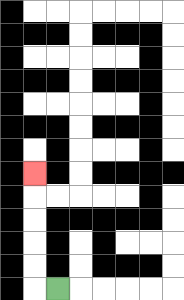{'start': '[2, 12]', 'end': '[1, 7]', 'path_directions': 'L,U,U,U,U,U', 'path_coordinates': '[[2, 12], [1, 12], [1, 11], [1, 10], [1, 9], [1, 8], [1, 7]]'}